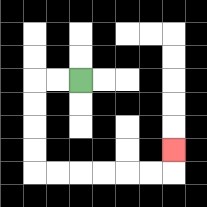{'start': '[3, 3]', 'end': '[7, 6]', 'path_directions': 'L,L,D,D,D,D,R,R,R,R,R,R,U', 'path_coordinates': '[[3, 3], [2, 3], [1, 3], [1, 4], [1, 5], [1, 6], [1, 7], [2, 7], [3, 7], [4, 7], [5, 7], [6, 7], [7, 7], [7, 6]]'}